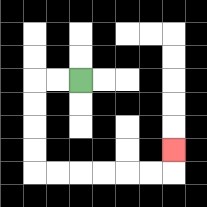{'start': '[3, 3]', 'end': '[7, 6]', 'path_directions': 'L,L,D,D,D,D,R,R,R,R,R,R,U', 'path_coordinates': '[[3, 3], [2, 3], [1, 3], [1, 4], [1, 5], [1, 6], [1, 7], [2, 7], [3, 7], [4, 7], [5, 7], [6, 7], [7, 7], [7, 6]]'}